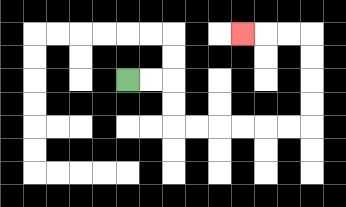{'start': '[5, 3]', 'end': '[10, 1]', 'path_directions': 'R,R,D,D,R,R,R,R,R,R,U,U,U,U,L,L,L', 'path_coordinates': '[[5, 3], [6, 3], [7, 3], [7, 4], [7, 5], [8, 5], [9, 5], [10, 5], [11, 5], [12, 5], [13, 5], [13, 4], [13, 3], [13, 2], [13, 1], [12, 1], [11, 1], [10, 1]]'}